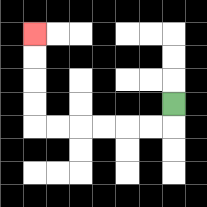{'start': '[7, 4]', 'end': '[1, 1]', 'path_directions': 'D,L,L,L,L,L,L,U,U,U,U', 'path_coordinates': '[[7, 4], [7, 5], [6, 5], [5, 5], [4, 5], [3, 5], [2, 5], [1, 5], [1, 4], [1, 3], [1, 2], [1, 1]]'}